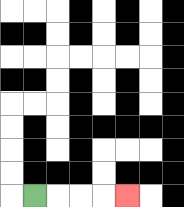{'start': '[1, 8]', 'end': '[5, 8]', 'path_directions': 'R,R,R,R', 'path_coordinates': '[[1, 8], [2, 8], [3, 8], [4, 8], [5, 8]]'}